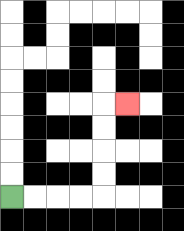{'start': '[0, 8]', 'end': '[5, 4]', 'path_directions': 'R,R,R,R,U,U,U,U,R', 'path_coordinates': '[[0, 8], [1, 8], [2, 8], [3, 8], [4, 8], [4, 7], [4, 6], [4, 5], [4, 4], [5, 4]]'}